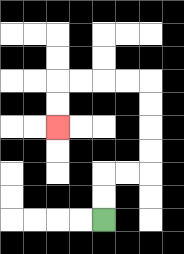{'start': '[4, 9]', 'end': '[2, 5]', 'path_directions': 'U,U,R,R,U,U,U,U,L,L,L,L,D,D', 'path_coordinates': '[[4, 9], [4, 8], [4, 7], [5, 7], [6, 7], [6, 6], [6, 5], [6, 4], [6, 3], [5, 3], [4, 3], [3, 3], [2, 3], [2, 4], [2, 5]]'}